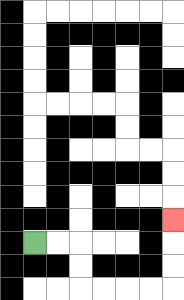{'start': '[1, 10]', 'end': '[7, 9]', 'path_directions': 'R,R,D,D,R,R,R,R,U,U,U', 'path_coordinates': '[[1, 10], [2, 10], [3, 10], [3, 11], [3, 12], [4, 12], [5, 12], [6, 12], [7, 12], [7, 11], [7, 10], [7, 9]]'}